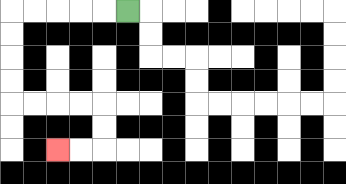{'start': '[5, 0]', 'end': '[2, 6]', 'path_directions': 'L,L,L,L,L,D,D,D,D,R,R,R,R,D,D,L,L', 'path_coordinates': '[[5, 0], [4, 0], [3, 0], [2, 0], [1, 0], [0, 0], [0, 1], [0, 2], [0, 3], [0, 4], [1, 4], [2, 4], [3, 4], [4, 4], [4, 5], [4, 6], [3, 6], [2, 6]]'}